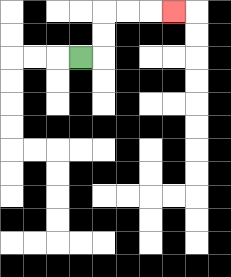{'start': '[3, 2]', 'end': '[7, 0]', 'path_directions': 'R,U,U,R,R,R', 'path_coordinates': '[[3, 2], [4, 2], [4, 1], [4, 0], [5, 0], [6, 0], [7, 0]]'}